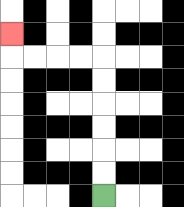{'start': '[4, 8]', 'end': '[0, 1]', 'path_directions': 'U,U,U,U,U,U,L,L,L,L,U', 'path_coordinates': '[[4, 8], [4, 7], [4, 6], [4, 5], [4, 4], [4, 3], [4, 2], [3, 2], [2, 2], [1, 2], [0, 2], [0, 1]]'}